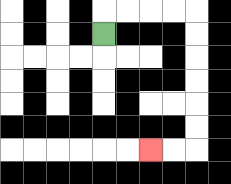{'start': '[4, 1]', 'end': '[6, 6]', 'path_directions': 'U,R,R,R,R,D,D,D,D,D,D,L,L', 'path_coordinates': '[[4, 1], [4, 0], [5, 0], [6, 0], [7, 0], [8, 0], [8, 1], [8, 2], [8, 3], [8, 4], [8, 5], [8, 6], [7, 6], [6, 6]]'}